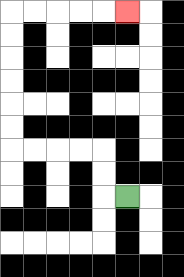{'start': '[5, 8]', 'end': '[5, 0]', 'path_directions': 'L,U,U,L,L,L,L,U,U,U,U,U,U,R,R,R,R,R', 'path_coordinates': '[[5, 8], [4, 8], [4, 7], [4, 6], [3, 6], [2, 6], [1, 6], [0, 6], [0, 5], [0, 4], [0, 3], [0, 2], [0, 1], [0, 0], [1, 0], [2, 0], [3, 0], [4, 0], [5, 0]]'}